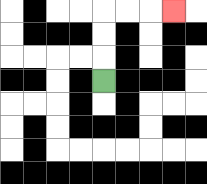{'start': '[4, 3]', 'end': '[7, 0]', 'path_directions': 'U,U,U,R,R,R', 'path_coordinates': '[[4, 3], [4, 2], [4, 1], [4, 0], [5, 0], [6, 0], [7, 0]]'}